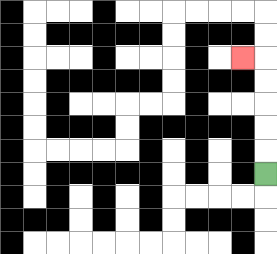{'start': '[11, 7]', 'end': '[10, 2]', 'path_directions': 'U,U,U,U,U,L', 'path_coordinates': '[[11, 7], [11, 6], [11, 5], [11, 4], [11, 3], [11, 2], [10, 2]]'}